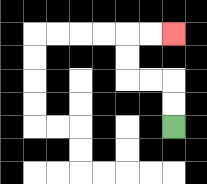{'start': '[7, 5]', 'end': '[7, 1]', 'path_directions': 'U,U,L,L,U,U,R,R', 'path_coordinates': '[[7, 5], [7, 4], [7, 3], [6, 3], [5, 3], [5, 2], [5, 1], [6, 1], [7, 1]]'}